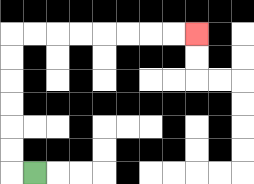{'start': '[1, 7]', 'end': '[8, 1]', 'path_directions': 'L,U,U,U,U,U,U,R,R,R,R,R,R,R,R', 'path_coordinates': '[[1, 7], [0, 7], [0, 6], [0, 5], [0, 4], [0, 3], [0, 2], [0, 1], [1, 1], [2, 1], [3, 1], [4, 1], [5, 1], [6, 1], [7, 1], [8, 1]]'}